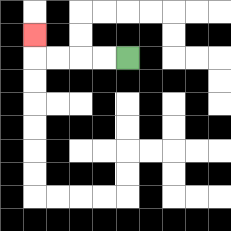{'start': '[5, 2]', 'end': '[1, 1]', 'path_directions': 'L,L,L,L,U', 'path_coordinates': '[[5, 2], [4, 2], [3, 2], [2, 2], [1, 2], [1, 1]]'}